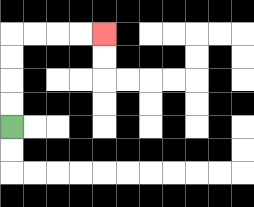{'start': '[0, 5]', 'end': '[4, 1]', 'path_directions': 'U,U,U,U,R,R,R,R', 'path_coordinates': '[[0, 5], [0, 4], [0, 3], [0, 2], [0, 1], [1, 1], [2, 1], [3, 1], [4, 1]]'}